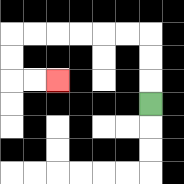{'start': '[6, 4]', 'end': '[2, 3]', 'path_directions': 'U,U,U,L,L,L,L,L,L,D,D,R,R', 'path_coordinates': '[[6, 4], [6, 3], [6, 2], [6, 1], [5, 1], [4, 1], [3, 1], [2, 1], [1, 1], [0, 1], [0, 2], [0, 3], [1, 3], [2, 3]]'}